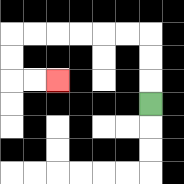{'start': '[6, 4]', 'end': '[2, 3]', 'path_directions': 'U,U,U,L,L,L,L,L,L,D,D,R,R', 'path_coordinates': '[[6, 4], [6, 3], [6, 2], [6, 1], [5, 1], [4, 1], [3, 1], [2, 1], [1, 1], [0, 1], [0, 2], [0, 3], [1, 3], [2, 3]]'}